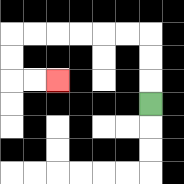{'start': '[6, 4]', 'end': '[2, 3]', 'path_directions': 'U,U,U,L,L,L,L,L,L,D,D,R,R', 'path_coordinates': '[[6, 4], [6, 3], [6, 2], [6, 1], [5, 1], [4, 1], [3, 1], [2, 1], [1, 1], [0, 1], [0, 2], [0, 3], [1, 3], [2, 3]]'}